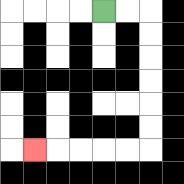{'start': '[4, 0]', 'end': '[1, 6]', 'path_directions': 'R,R,D,D,D,D,D,D,L,L,L,L,L', 'path_coordinates': '[[4, 0], [5, 0], [6, 0], [6, 1], [6, 2], [6, 3], [6, 4], [6, 5], [6, 6], [5, 6], [4, 6], [3, 6], [2, 6], [1, 6]]'}